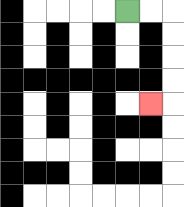{'start': '[5, 0]', 'end': '[6, 4]', 'path_directions': 'R,R,D,D,D,D,L', 'path_coordinates': '[[5, 0], [6, 0], [7, 0], [7, 1], [7, 2], [7, 3], [7, 4], [6, 4]]'}